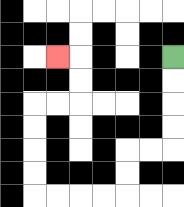{'start': '[7, 2]', 'end': '[2, 2]', 'path_directions': 'D,D,D,D,L,L,D,D,L,L,L,L,U,U,U,U,R,R,U,U,L', 'path_coordinates': '[[7, 2], [7, 3], [7, 4], [7, 5], [7, 6], [6, 6], [5, 6], [5, 7], [5, 8], [4, 8], [3, 8], [2, 8], [1, 8], [1, 7], [1, 6], [1, 5], [1, 4], [2, 4], [3, 4], [3, 3], [3, 2], [2, 2]]'}